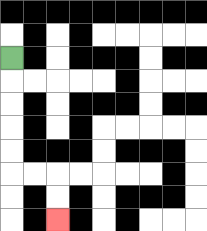{'start': '[0, 2]', 'end': '[2, 9]', 'path_directions': 'D,D,D,D,D,R,R,D,D', 'path_coordinates': '[[0, 2], [0, 3], [0, 4], [0, 5], [0, 6], [0, 7], [1, 7], [2, 7], [2, 8], [2, 9]]'}